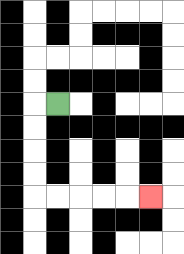{'start': '[2, 4]', 'end': '[6, 8]', 'path_directions': 'L,D,D,D,D,R,R,R,R,R', 'path_coordinates': '[[2, 4], [1, 4], [1, 5], [1, 6], [1, 7], [1, 8], [2, 8], [3, 8], [4, 8], [5, 8], [6, 8]]'}